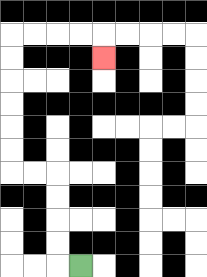{'start': '[3, 11]', 'end': '[4, 2]', 'path_directions': 'L,U,U,U,U,L,L,U,U,U,U,U,U,R,R,R,R,D', 'path_coordinates': '[[3, 11], [2, 11], [2, 10], [2, 9], [2, 8], [2, 7], [1, 7], [0, 7], [0, 6], [0, 5], [0, 4], [0, 3], [0, 2], [0, 1], [1, 1], [2, 1], [3, 1], [4, 1], [4, 2]]'}